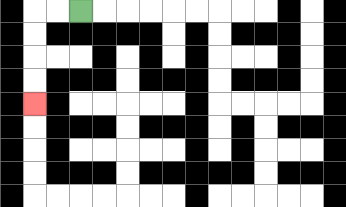{'start': '[3, 0]', 'end': '[1, 4]', 'path_directions': 'L,L,D,D,D,D', 'path_coordinates': '[[3, 0], [2, 0], [1, 0], [1, 1], [1, 2], [1, 3], [1, 4]]'}